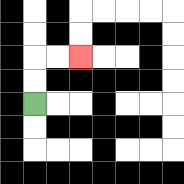{'start': '[1, 4]', 'end': '[3, 2]', 'path_directions': 'U,U,R,R', 'path_coordinates': '[[1, 4], [1, 3], [1, 2], [2, 2], [3, 2]]'}